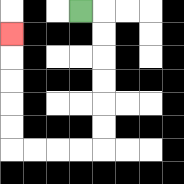{'start': '[3, 0]', 'end': '[0, 1]', 'path_directions': 'R,D,D,D,D,D,D,L,L,L,L,U,U,U,U,U', 'path_coordinates': '[[3, 0], [4, 0], [4, 1], [4, 2], [4, 3], [4, 4], [4, 5], [4, 6], [3, 6], [2, 6], [1, 6], [0, 6], [0, 5], [0, 4], [0, 3], [0, 2], [0, 1]]'}